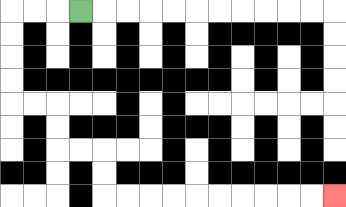{'start': '[3, 0]', 'end': '[14, 8]', 'path_directions': 'L,L,L,D,D,D,D,R,R,D,D,R,R,D,D,R,R,R,R,R,R,R,R,R,R', 'path_coordinates': '[[3, 0], [2, 0], [1, 0], [0, 0], [0, 1], [0, 2], [0, 3], [0, 4], [1, 4], [2, 4], [2, 5], [2, 6], [3, 6], [4, 6], [4, 7], [4, 8], [5, 8], [6, 8], [7, 8], [8, 8], [9, 8], [10, 8], [11, 8], [12, 8], [13, 8], [14, 8]]'}